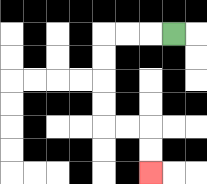{'start': '[7, 1]', 'end': '[6, 7]', 'path_directions': 'L,L,L,D,D,D,D,R,R,D,D', 'path_coordinates': '[[7, 1], [6, 1], [5, 1], [4, 1], [4, 2], [4, 3], [4, 4], [4, 5], [5, 5], [6, 5], [6, 6], [6, 7]]'}